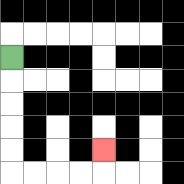{'start': '[0, 2]', 'end': '[4, 6]', 'path_directions': 'D,D,D,D,D,R,R,R,R,U', 'path_coordinates': '[[0, 2], [0, 3], [0, 4], [0, 5], [0, 6], [0, 7], [1, 7], [2, 7], [3, 7], [4, 7], [4, 6]]'}